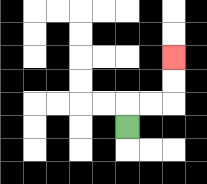{'start': '[5, 5]', 'end': '[7, 2]', 'path_directions': 'U,R,R,U,U', 'path_coordinates': '[[5, 5], [5, 4], [6, 4], [7, 4], [7, 3], [7, 2]]'}